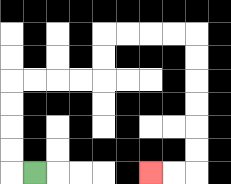{'start': '[1, 7]', 'end': '[6, 7]', 'path_directions': 'L,U,U,U,U,R,R,R,R,U,U,R,R,R,R,D,D,D,D,D,D,L,L', 'path_coordinates': '[[1, 7], [0, 7], [0, 6], [0, 5], [0, 4], [0, 3], [1, 3], [2, 3], [3, 3], [4, 3], [4, 2], [4, 1], [5, 1], [6, 1], [7, 1], [8, 1], [8, 2], [8, 3], [8, 4], [8, 5], [8, 6], [8, 7], [7, 7], [6, 7]]'}